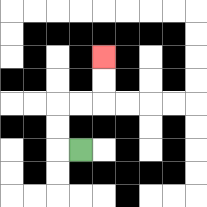{'start': '[3, 6]', 'end': '[4, 2]', 'path_directions': 'L,U,U,R,R,U,U', 'path_coordinates': '[[3, 6], [2, 6], [2, 5], [2, 4], [3, 4], [4, 4], [4, 3], [4, 2]]'}